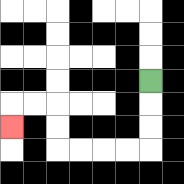{'start': '[6, 3]', 'end': '[0, 5]', 'path_directions': 'D,D,D,L,L,L,L,U,U,L,L,D', 'path_coordinates': '[[6, 3], [6, 4], [6, 5], [6, 6], [5, 6], [4, 6], [3, 6], [2, 6], [2, 5], [2, 4], [1, 4], [0, 4], [0, 5]]'}